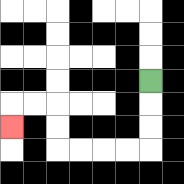{'start': '[6, 3]', 'end': '[0, 5]', 'path_directions': 'D,D,D,L,L,L,L,U,U,L,L,D', 'path_coordinates': '[[6, 3], [6, 4], [6, 5], [6, 6], [5, 6], [4, 6], [3, 6], [2, 6], [2, 5], [2, 4], [1, 4], [0, 4], [0, 5]]'}